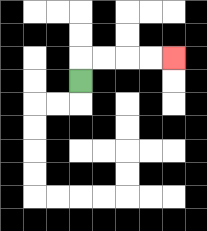{'start': '[3, 3]', 'end': '[7, 2]', 'path_directions': 'U,R,R,R,R', 'path_coordinates': '[[3, 3], [3, 2], [4, 2], [5, 2], [6, 2], [7, 2]]'}